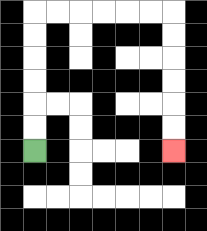{'start': '[1, 6]', 'end': '[7, 6]', 'path_directions': 'U,U,U,U,U,U,R,R,R,R,R,R,D,D,D,D,D,D', 'path_coordinates': '[[1, 6], [1, 5], [1, 4], [1, 3], [1, 2], [1, 1], [1, 0], [2, 0], [3, 0], [4, 0], [5, 0], [6, 0], [7, 0], [7, 1], [7, 2], [7, 3], [7, 4], [7, 5], [7, 6]]'}